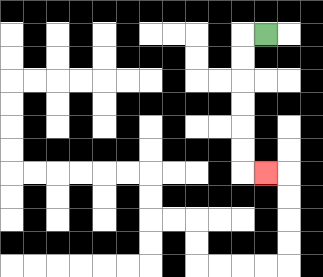{'start': '[11, 1]', 'end': '[11, 7]', 'path_directions': 'L,D,D,D,D,D,D,R', 'path_coordinates': '[[11, 1], [10, 1], [10, 2], [10, 3], [10, 4], [10, 5], [10, 6], [10, 7], [11, 7]]'}